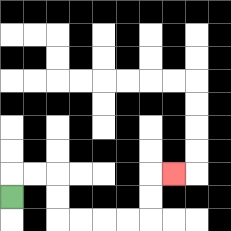{'start': '[0, 8]', 'end': '[7, 7]', 'path_directions': 'U,R,R,D,D,R,R,R,R,U,U,R', 'path_coordinates': '[[0, 8], [0, 7], [1, 7], [2, 7], [2, 8], [2, 9], [3, 9], [4, 9], [5, 9], [6, 9], [6, 8], [6, 7], [7, 7]]'}